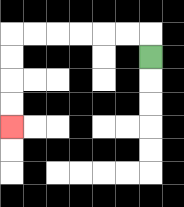{'start': '[6, 2]', 'end': '[0, 5]', 'path_directions': 'U,L,L,L,L,L,L,D,D,D,D', 'path_coordinates': '[[6, 2], [6, 1], [5, 1], [4, 1], [3, 1], [2, 1], [1, 1], [0, 1], [0, 2], [0, 3], [0, 4], [0, 5]]'}